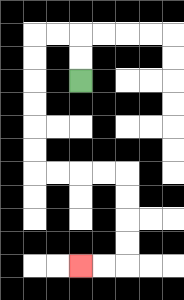{'start': '[3, 3]', 'end': '[3, 11]', 'path_directions': 'U,U,L,L,D,D,D,D,D,D,R,R,R,R,D,D,D,D,L,L', 'path_coordinates': '[[3, 3], [3, 2], [3, 1], [2, 1], [1, 1], [1, 2], [1, 3], [1, 4], [1, 5], [1, 6], [1, 7], [2, 7], [3, 7], [4, 7], [5, 7], [5, 8], [5, 9], [5, 10], [5, 11], [4, 11], [3, 11]]'}